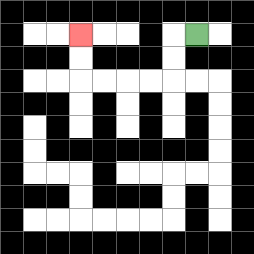{'start': '[8, 1]', 'end': '[3, 1]', 'path_directions': 'L,D,D,L,L,L,L,U,U', 'path_coordinates': '[[8, 1], [7, 1], [7, 2], [7, 3], [6, 3], [5, 3], [4, 3], [3, 3], [3, 2], [3, 1]]'}